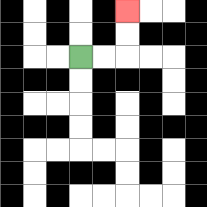{'start': '[3, 2]', 'end': '[5, 0]', 'path_directions': 'R,R,U,U', 'path_coordinates': '[[3, 2], [4, 2], [5, 2], [5, 1], [5, 0]]'}